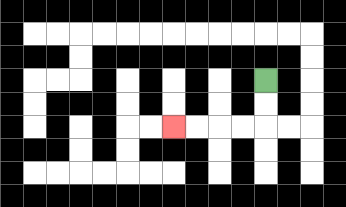{'start': '[11, 3]', 'end': '[7, 5]', 'path_directions': 'D,D,L,L,L,L', 'path_coordinates': '[[11, 3], [11, 4], [11, 5], [10, 5], [9, 5], [8, 5], [7, 5]]'}